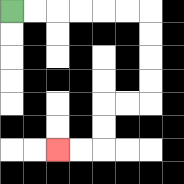{'start': '[0, 0]', 'end': '[2, 6]', 'path_directions': 'R,R,R,R,R,R,D,D,D,D,L,L,D,D,L,L', 'path_coordinates': '[[0, 0], [1, 0], [2, 0], [3, 0], [4, 0], [5, 0], [6, 0], [6, 1], [6, 2], [6, 3], [6, 4], [5, 4], [4, 4], [4, 5], [4, 6], [3, 6], [2, 6]]'}